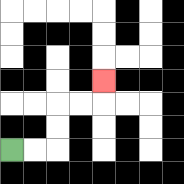{'start': '[0, 6]', 'end': '[4, 3]', 'path_directions': 'R,R,U,U,R,R,U', 'path_coordinates': '[[0, 6], [1, 6], [2, 6], [2, 5], [2, 4], [3, 4], [4, 4], [4, 3]]'}